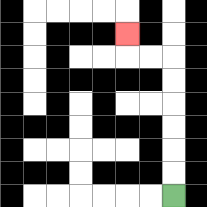{'start': '[7, 8]', 'end': '[5, 1]', 'path_directions': 'U,U,U,U,U,U,L,L,U', 'path_coordinates': '[[7, 8], [7, 7], [7, 6], [7, 5], [7, 4], [7, 3], [7, 2], [6, 2], [5, 2], [5, 1]]'}